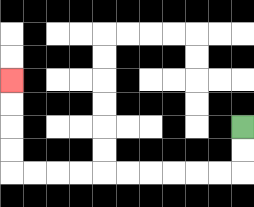{'start': '[10, 5]', 'end': '[0, 3]', 'path_directions': 'D,D,L,L,L,L,L,L,L,L,L,L,U,U,U,U', 'path_coordinates': '[[10, 5], [10, 6], [10, 7], [9, 7], [8, 7], [7, 7], [6, 7], [5, 7], [4, 7], [3, 7], [2, 7], [1, 7], [0, 7], [0, 6], [0, 5], [0, 4], [0, 3]]'}